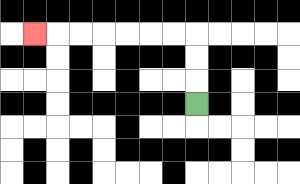{'start': '[8, 4]', 'end': '[1, 1]', 'path_directions': 'U,U,U,L,L,L,L,L,L,L', 'path_coordinates': '[[8, 4], [8, 3], [8, 2], [8, 1], [7, 1], [6, 1], [5, 1], [4, 1], [3, 1], [2, 1], [1, 1]]'}